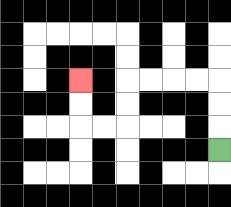{'start': '[9, 6]', 'end': '[3, 3]', 'path_directions': 'U,U,U,L,L,L,L,D,D,L,L,U,U', 'path_coordinates': '[[9, 6], [9, 5], [9, 4], [9, 3], [8, 3], [7, 3], [6, 3], [5, 3], [5, 4], [5, 5], [4, 5], [3, 5], [3, 4], [3, 3]]'}